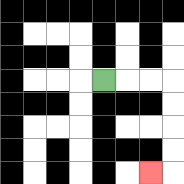{'start': '[4, 3]', 'end': '[6, 7]', 'path_directions': 'R,R,R,D,D,D,D,L', 'path_coordinates': '[[4, 3], [5, 3], [6, 3], [7, 3], [7, 4], [7, 5], [7, 6], [7, 7], [6, 7]]'}